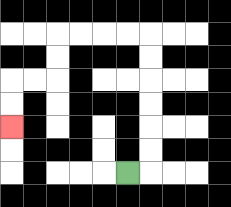{'start': '[5, 7]', 'end': '[0, 5]', 'path_directions': 'R,U,U,U,U,U,U,L,L,L,L,D,D,L,L,D,D', 'path_coordinates': '[[5, 7], [6, 7], [6, 6], [6, 5], [6, 4], [6, 3], [6, 2], [6, 1], [5, 1], [4, 1], [3, 1], [2, 1], [2, 2], [2, 3], [1, 3], [0, 3], [0, 4], [0, 5]]'}